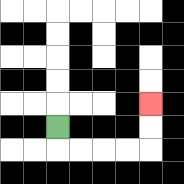{'start': '[2, 5]', 'end': '[6, 4]', 'path_directions': 'D,R,R,R,R,U,U', 'path_coordinates': '[[2, 5], [2, 6], [3, 6], [4, 6], [5, 6], [6, 6], [6, 5], [6, 4]]'}